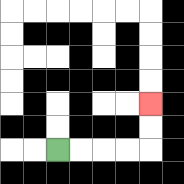{'start': '[2, 6]', 'end': '[6, 4]', 'path_directions': 'R,R,R,R,U,U', 'path_coordinates': '[[2, 6], [3, 6], [4, 6], [5, 6], [6, 6], [6, 5], [6, 4]]'}